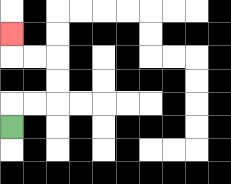{'start': '[0, 5]', 'end': '[0, 1]', 'path_directions': 'U,R,R,U,U,L,L,U', 'path_coordinates': '[[0, 5], [0, 4], [1, 4], [2, 4], [2, 3], [2, 2], [1, 2], [0, 2], [0, 1]]'}